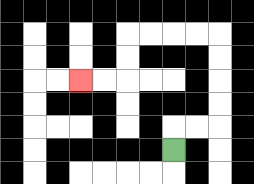{'start': '[7, 6]', 'end': '[3, 3]', 'path_directions': 'U,R,R,U,U,U,U,L,L,L,L,D,D,L,L', 'path_coordinates': '[[7, 6], [7, 5], [8, 5], [9, 5], [9, 4], [9, 3], [9, 2], [9, 1], [8, 1], [7, 1], [6, 1], [5, 1], [5, 2], [5, 3], [4, 3], [3, 3]]'}